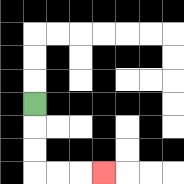{'start': '[1, 4]', 'end': '[4, 7]', 'path_directions': 'D,D,D,R,R,R', 'path_coordinates': '[[1, 4], [1, 5], [1, 6], [1, 7], [2, 7], [3, 7], [4, 7]]'}